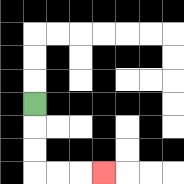{'start': '[1, 4]', 'end': '[4, 7]', 'path_directions': 'D,D,D,R,R,R', 'path_coordinates': '[[1, 4], [1, 5], [1, 6], [1, 7], [2, 7], [3, 7], [4, 7]]'}